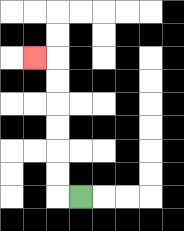{'start': '[3, 8]', 'end': '[1, 2]', 'path_directions': 'L,U,U,U,U,U,U,L', 'path_coordinates': '[[3, 8], [2, 8], [2, 7], [2, 6], [2, 5], [2, 4], [2, 3], [2, 2], [1, 2]]'}